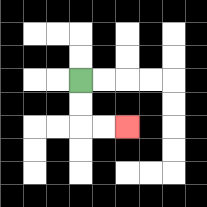{'start': '[3, 3]', 'end': '[5, 5]', 'path_directions': 'D,D,R,R', 'path_coordinates': '[[3, 3], [3, 4], [3, 5], [4, 5], [5, 5]]'}